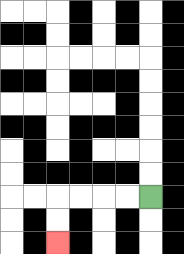{'start': '[6, 8]', 'end': '[2, 10]', 'path_directions': 'L,L,L,L,D,D', 'path_coordinates': '[[6, 8], [5, 8], [4, 8], [3, 8], [2, 8], [2, 9], [2, 10]]'}